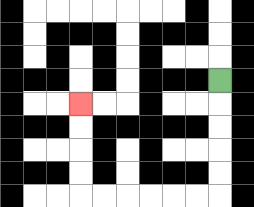{'start': '[9, 3]', 'end': '[3, 4]', 'path_directions': 'D,D,D,D,D,L,L,L,L,L,L,U,U,U,U', 'path_coordinates': '[[9, 3], [9, 4], [9, 5], [9, 6], [9, 7], [9, 8], [8, 8], [7, 8], [6, 8], [5, 8], [4, 8], [3, 8], [3, 7], [3, 6], [3, 5], [3, 4]]'}